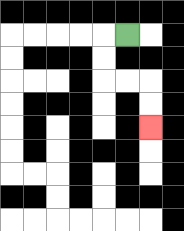{'start': '[5, 1]', 'end': '[6, 5]', 'path_directions': 'L,D,D,R,R,D,D', 'path_coordinates': '[[5, 1], [4, 1], [4, 2], [4, 3], [5, 3], [6, 3], [6, 4], [6, 5]]'}